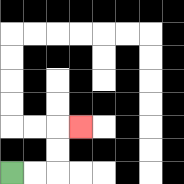{'start': '[0, 7]', 'end': '[3, 5]', 'path_directions': 'R,R,U,U,R', 'path_coordinates': '[[0, 7], [1, 7], [2, 7], [2, 6], [2, 5], [3, 5]]'}